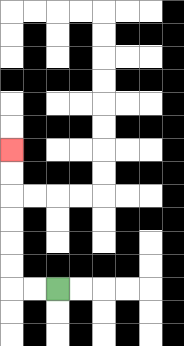{'start': '[2, 12]', 'end': '[0, 6]', 'path_directions': 'L,L,U,U,U,U,U,U', 'path_coordinates': '[[2, 12], [1, 12], [0, 12], [0, 11], [0, 10], [0, 9], [0, 8], [0, 7], [0, 6]]'}